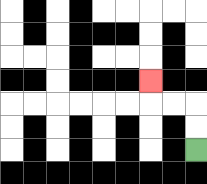{'start': '[8, 6]', 'end': '[6, 3]', 'path_directions': 'U,U,L,L,U', 'path_coordinates': '[[8, 6], [8, 5], [8, 4], [7, 4], [6, 4], [6, 3]]'}